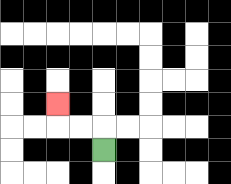{'start': '[4, 6]', 'end': '[2, 4]', 'path_directions': 'U,L,L,U', 'path_coordinates': '[[4, 6], [4, 5], [3, 5], [2, 5], [2, 4]]'}